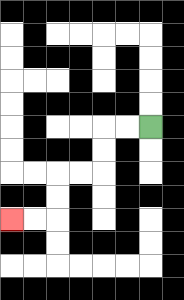{'start': '[6, 5]', 'end': '[0, 9]', 'path_directions': 'L,L,D,D,L,L,D,D,L,L', 'path_coordinates': '[[6, 5], [5, 5], [4, 5], [4, 6], [4, 7], [3, 7], [2, 7], [2, 8], [2, 9], [1, 9], [0, 9]]'}